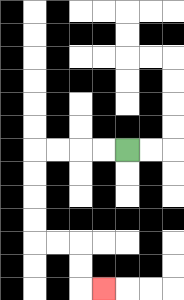{'start': '[5, 6]', 'end': '[4, 12]', 'path_directions': 'L,L,L,L,D,D,D,D,R,R,D,D,R', 'path_coordinates': '[[5, 6], [4, 6], [3, 6], [2, 6], [1, 6], [1, 7], [1, 8], [1, 9], [1, 10], [2, 10], [3, 10], [3, 11], [3, 12], [4, 12]]'}